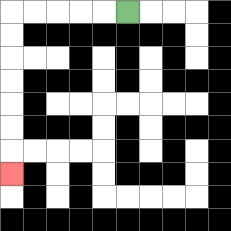{'start': '[5, 0]', 'end': '[0, 7]', 'path_directions': 'L,L,L,L,L,D,D,D,D,D,D,D', 'path_coordinates': '[[5, 0], [4, 0], [3, 0], [2, 0], [1, 0], [0, 0], [0, 1], [0, 2], [0, 3], [0, 4], [0, 5], [0, 6], [0, 7]]'}